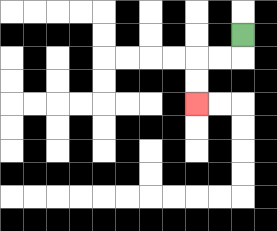{'start': '[10, 1]', 'end': '[8, 4]', 'path_directions': 'D,L,L,D,D', 'path_coordinates': '[[10, 1], [10, 2], [9, 2], [8, 2], [8, 3], [8, 4]]'}